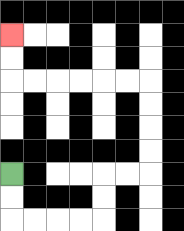{'start': '[0, 7]', 'end': '[0, 1]', 'path_directions': 'D,D,R,R,R,R,U,U,R,R,U,U,U,U,L,L,L,L,L,L,U,U', 'path_coordinates': '[[0, 7], [0, 8], [0, 9], [1, 9], [2, 9], [3, 9], [4, 9], [4, 8], [4, 7], [5, 7], [6, 7], [6, 6], [6, 5], [6, 4], [6, 3], [5, 3], [4, 3], [3, 3], [2, 3], [1, 3], [0, 3], [0, 2], [0, 1]]'}